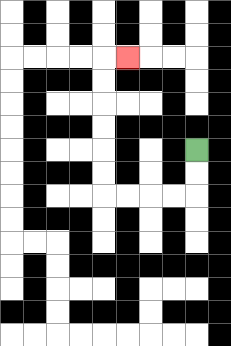{'start': '[8, 6]', 'end': '[5, 2]', 'path_directions': 'D,D,L,L,L,L,U,U,U,U,U,U,R', 'path_coordinates': '[[8, 6], [8, 7], [8, 8], [7, 8], [6, 8], [5, 8], [4, 8], [4, 7], [4, 6], [4, 5], [4, 4], [4, 3], [4, 2], [5, 2]]'}